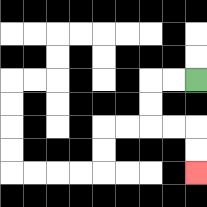{'start': '[8, 3]', 'end': '[8, 7]', 'path_directions': 'L,L,D,D,R,R,D,D', 'path_coordinates': '[[8, 3], [7, 3], [6, 3], [6, 4], [6, 5], [7, 5], [8, 5], [8, 6], [8, 7]]'}